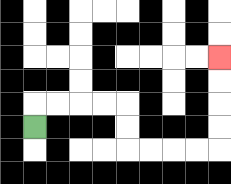{'start': '[1, 5]', 'end': '[9, 2]', 'path_directions': 'U,R,R,R,R,D,D,R,R,R,R,U,U,U,U', 'path_coordinates': '[[1, 5], [1, 4], [2, 4], [3, 4], [4, 4], [5, 4], [5, 5], [5, 6], [6, 6], [7, 6], [8, 6], [9, 6], [9, 5], [9, 4], [9, 3], [9, 2]]'}